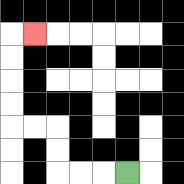{'start': '[5, 7]', 'end': '[1, 1]', 'path_directions': 'L,L,L,U,U,L,L,U,U,U,U,R', 'path_coordinates': '[[5, 7], [4, 7], [3, 7], [2, 7], [2, 6], [2, 5], [1, 5], [0, 5], [0, 4], [0, 3], [0, 2], [0, 1], [1, 1]]'}